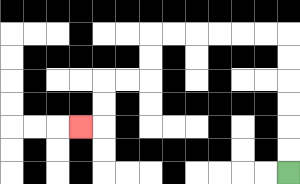{'start': '[12, 7]', 'end': '[3, 5]', 'path_directions': 'U,U,U,U,U,U,L,L,L,L,L,L,D,D,L,L,D,D,L', 'path_coordinates': '[[12, 7], [12, 6], [12, 5], [12, 4], [12, 3], [12, 2], [12, 1], [11, 1], [10, 1], [9, 1], [8, 1], [7, 1], [6, 1], [6, 2], [6, 3], [5, 3], [4, 3], [4, 4], [4, 5], [3, 5]]'}